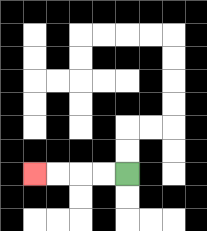{'start': '[5, 7]', 'end': '[1, 7]', 'path_directions': 'L,L,L,L', 'path_coordinates': '[[5, 7], [4, 7], [3, 7], [2, 7], [1, 7]]'}